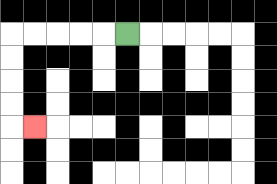{'start': '[5, 1]', 'end': '[1, 5]', 'path_directions': 'L,L,L,L,L,D,D,D,D,R', 'path_coordinates': '[[5, 1], [4, 1], [3, 1], [2, 1], [1, 1], [0, 1], [0, 2], [0, 3], [0, 4], [0, 5], [1, 5]]'}